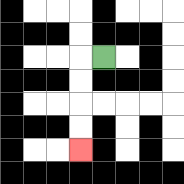{'start': '[4, 2]', 'end': '[3, 6]', 'path_directions': 'L,D,D,D,D', 'path_coordinates': '[[4, 2], [3, 2], [3, 3], [3, 4], [3, 5], [3, 6]]'}